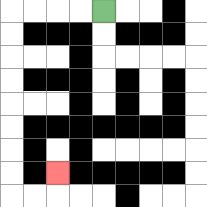{'start': '[4, 0]', 'end': '[2, 7]', 'path_directions': 'L,L,L,L,D,D,D,D,D,D,D,D,R,R,U', 'path_coordinates': '[[4, 0], [3, 0], [2, 0], [1, 0], [0, 0], [0, 1], [0, 2], [0, 3], [0, 4], [0, 5], [0, 6], [0, 7], [0, 8], [1, 8], [2, 8], [2, 7]]'}